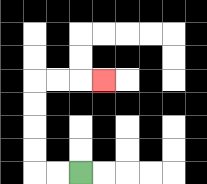{'start': '[3, 7]', 'end': '[4, 3]', 'path_directions': 'L,L,U,U,U,U,R,R,R', 'path_coordinates': '[[3, 7], [2, 7], [1, 7], [1, 6], [1, 5], [1, 4], [1, 3], [2, 3], [3, 3], [4, 3]]'}